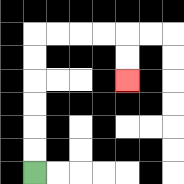{'start': '[1, 7]', 'end': '[5, 3]', 'path_directions': 'U,U,U,U,U,U,R,R,R,R,D,D', 'path_coordinates': '[[1, 7], [1, 6], [1, 5], [1, 4], [1, 3], [1, 2], [1, 1], [2, 1], [3, 1], [4, 1], [5, 1], [5, 2], [5, 3]]'}